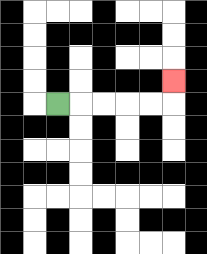{'start': '[2, 4]', 'end': '[7, 3]', 'path_directions': 'R,R,R,R,R,U', 'path_coordinates': '[[2, 4], [3, 4], [4, 4], [5, 4], [6, 4], [7, 4], [7, 3]]'}